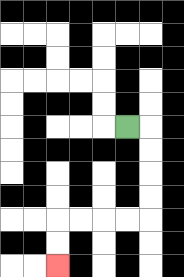{'start': '[5, 5]', 'end': '[2, 11]', 'path_directions': 'R,D,D,D,D,L,L,L,L,D,D', 'path_coordinates': '[[5, 5], [6, 5], [6, 6], [6, 7], [6, 8], [6, 9], [5, 9], [4, 9], [3, 9], [2, 9], [2, 10], [2, 11]]'}